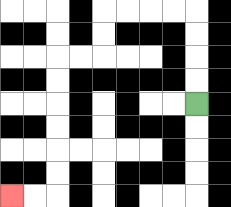{'start': '[8, 4]', 'end': '[0, 8]', 'path_directions': 'U,U,U,U,L,L,L,L,D,D,L,L,D,D,D,D,D,D,L,L', 'path_coordinates': '[[8, 4], [8, 3], [8, 2], [8, 1], [8, 0], [7, 0], [6, 0], [5, 0], [4, 0], [4, 1], [4, 2], [3, 2], [2, 2], [2, 3], [2, 4], [2, 5], [2, 6], [2, 7], [2, 8], [1, 8], [0, 8]]'}